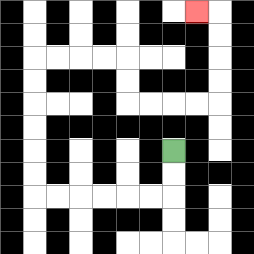{'start': '[7, 6]', 'end': '[8, 0]', 'path_directions': 'D,D,L,L,L,L,L,L,U,U,U,U,U,U,R,R,R,R,D,D,R,R,R,R,U,U,U,U,L', 'path_coordinates': '[[7, 6], [7, 7], [7, 8], [6, 8], [5, 8], [4, 8], [3, 8], [2, 8], [1, 8], [1, 7], [1, 6], [1, 5], [1, 4], [1, 3], [1, 2], [2, 2], [3, 2], [4, 2], [5, 2], [5, 3], [5, 4], [6, 4], [7, 4], [8, 4], [9, 4], [9, 3], [9, 2], [9, 1], [9, 0], [8, 0]]'}